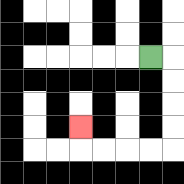{'start': '[6, 2]', 'end': '[3, 5]', 'path_directions': 'R,D,D,D,D,L,L,L,L,U', 'path_coordinates': '[[6, 2], [7, 2], [7, 3], [7, 4], [7, 5], [7, 6], [6, 6], [5, 6], [4, 6], [3, 6], [3, 5]]'}